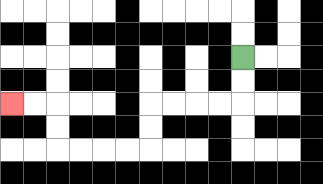{'start': '[10, 2]', 'end': '[0, 4]', 'path_directions': 'D,D,L,L,L,L,D,D,L,L,L,L,U,U,L,L', 'path_coordinates': '[[10, 2], [10, 3], [10, 4], [9, 4], [8, 4], [7, 4], [6, 4], [6, 5], [6, 6], [5, 6], [4, 6], [3, 6], [2, 6], [2, 5], [2, 4], [1, 4], [0, 4]]'}